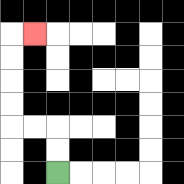{'start': '[2, 7]', 'end': '[1, 1]', 'path_directions': 'U,U,L,L,U,U,U,U,R', 'path_coordinates': '[[2, 7], [2, 6], [2, 5], [1, 5], [0, 5], [0, 4], [0, 3], [0, 2], [0, 1], [1, 1]]'}